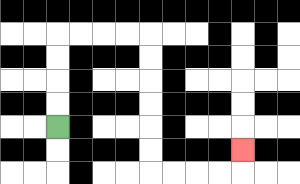{'start': '[2, 5]', 'end': '[10, 6]', 'path_directions': 'U,U,U,U,R,R,R,R,D,D,D,D,D,D,R,R,R,R,U', 'path_coordinates': '[[2, 5], [2, 4], [2, 3], [2, 2], [2, 1], [3, 1], [4, 1], [5, 1], [6, 1], [6, 2], [6, 3], [6, 4], [6, 5], [6, 6], [6, 7], [7, 7], [8, 7], [9, 7], [10, 7], [10, 6]]'}